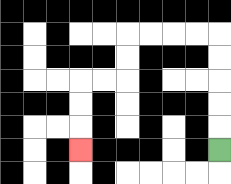{'start': '[9, 6]', 'end': '[3, 6]', 'path_directions': 'U,U,U,U,U,L,L,L,L,D,D,L,L,D,D,D', 'path_coordinates': '[[9, 6], [9, 5], [9, 4], [9, 3], [9, 2], [9, 1], [8, 1], [7, 1], [6, 1], [5, 1], [5, 2], [5, 3], [4, 3], [3, 3], [3, 4], [3, 5], [3, 6]]'}